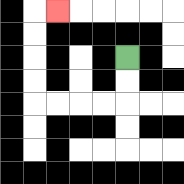{'start': '[5, 2]', 'end': '[2, 0]', 'path_directions': 'D,D,L,L,L,L,U,U,U,U,R', 'path_coordinates': '[[5, 2], [5, 3], [5, 4], [4, 4], [3, 4], [2, 4], [1, 4], [1, 3], [1, 2], [1, 1], [1, 0], [2, 0]]'}